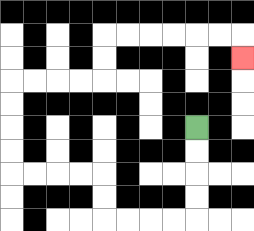{'start': '[8, 5]', 'end': '[10, 2]', 'path_directions': 'D,D,D,D,L,L,L,L,U,U,L,L,L,L,U,U,U,U,R,R,R,R,U,U,R,R,R,R,R,R,D', 'path_coordinates': '[[8, 5], [8, 6], [8, 7], [8, 8], [8, 9], [7, 9], [6, 9], [5, 9], [4, 9], [4, 8], [4, 7], [3, 7], [2, 7], [1, 7], [0, 7], [0, 6], [0, 5], [0, 4], [0, 3], [1, 3], [2, 3], [3, 3], [4, 3], [4, 2], [4, 1], [5, 1], [6, 1], [7, 1], [8, 1], [9, 1], [10, 1], [10, 2]]'}